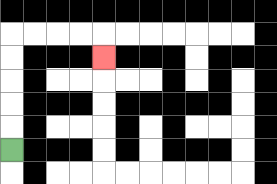{'start': '[0, 6]', 'end': '[4, 2]', 'path_directions': 'U,U,U,U,U,R,R,R,R,D', 'path_coordinates': '[[0, 6], [0, 5], [0, 4], [0, 3], [0, 2], [0, 1], [1, 1], [2, 1], [3, 1], [4, 1], [4, 2]]'}